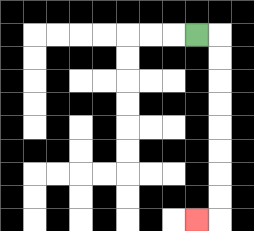{'start': '[8, 1]', 'end': '[8, 9]', 'path_directions': 'R,D,D,D,D,D,D,D,D,L', 'path_coordinates': '[[8, 1], [9, 1], [9, 2], [9, 3], [9, 4], [9, 5], [9, 6], [9, 7], [9, 8], [9, 9], [8, 9]]'}